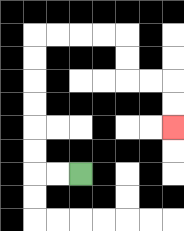{'start': '[3, 7]', 'end': '[7, 5]', 'path_directions': 'L,L,U,U,U,U,U,U,R,R,R,R,D,D,R,R,D,D', 'path_coordinates': '[[3, 7], [2, 7], [1, 7], [1, 6], [1, 5], [1, 4], [1, 3], [1, 2], [1, 1], [2, 1], [3, 1], [4, 1], [5, 1], [5, 2], [5, 3], [6, 3], [7, 3], [7, 4], [7, 5]]'}